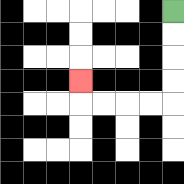{'start': '[7, 0]', 'end': '[3, 3]', 'path_directions': 'D,D,D,D,L,L,L,L,U', 'path_coordinates': '[[7, 0], [7, 1], [7, 2], [7, 3], [7, 4], [6, 4], [5, 4], [4, 4], [3, 4], [3, 3]]'}